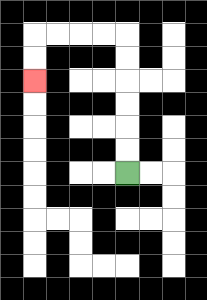{'start': '[5, 7]', 'end': '[1, 3]', 'path_directions': 'U,U,U,U,U,U,L,L,L,L,D,D', 'path_coordinates': '[[5, 7], [5, 6], [5, 5], [5, 4], [5, 3], [5, 2], [5, 1], [4, 1], [3, 1], [2, 1], [1, 1], [1, 2], [1, 3]]'}